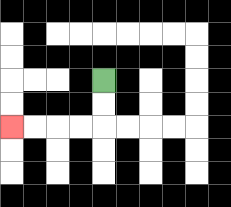{'start': '[4, 3]', 'end': '[0, 5]', 'path_directions': 'D,D,L,L,L,L', 'path_coordinates': '[[4, 3], [4, 4], [4, 5], [3, 5], [2, 5], [1, 5], [0, 5]]'}